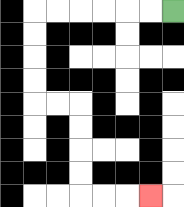{'start': '[7, 0]', 'end': '[6, 8]', 'path_directions': 'L,L,L,L,L,L,D,D,D,D,R,R,D,D,D,D,R,R,R', 'path_coordinates': '[[7, 0], [6, 0], [5, 0], [4, 0], [3, 0], [2, 0], [1, 0], [1, 1], [1, 2], [1, 3], [1, 4], [2, 4], [3, 4], [3, 5], [3, 6], [3, 7], [3, 8], [4, 8], [5, 8], [6, 8]]'}